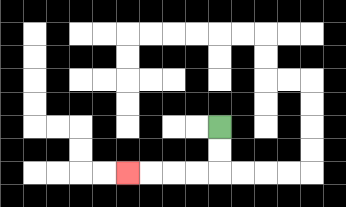{'start': '[9, 5]', 'end': '[5, 7]', 'path_directions': 'D,D,L,L,L,L', 'path_coordinates': '[[9, 5], [9, 6], [9, 7], [8, 7], [7, 7], [6, 7], [5, 7]]'}